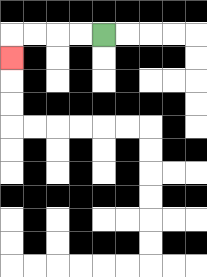{'start': '[4, 1]', 'end': '[0, 2]', 'path_directions': 'L,L,L,L,D', 'path_coordinates': '[[4, 1], [3, 1], [2, 1], [1, 1], [0, 1], [0, 2]]'}